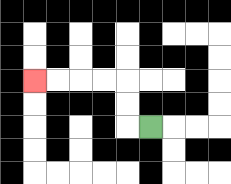{'start': '[6, 5]', 'end': '[1, 3]', 'path_directions': 'L,U,U,L,L,L,L', 'path_coordinates': '[[6, 5], [5, 5], [5, 4], [5, 3], [4, 3], [3, 3], [2, 3], [1, 3]]'}